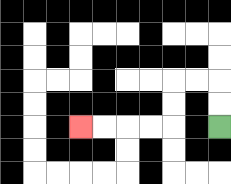{'start': '[9, 5]', 'end': '[3, 5]', 'path_directions': 'U,U,L,L,D,D,L,L,L,L', 'path_coordinates': '[[9, 5], [9, 4], [9, 3], [8, 3], [7, 3], [7, 4], [7, 5], [6, 5], [5, 5], [4, 5], [3, 5]]'}